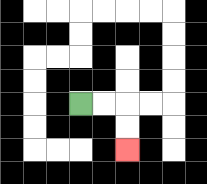{'start': '[3, 4]', 'end': '[5, 6]', 'path_directions': 'R,R,D,D', 'path_coordinates': '[[3, 4], [4, 4], [5, 4], [5, 5], [5, 6]]'}